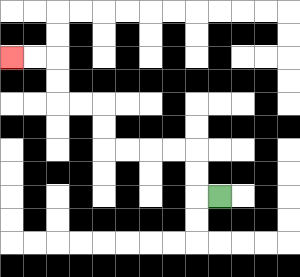{'start': '[9, 8]', 'end': '[0, 2]', 'path_directions': 'L,U,U,L,L,L,L,U,U,L,L,U,U,L,L', 'path_coordinates': '[[9, 8], [8, 8], [8, 7], [8, 6], [7, 6], [6, 6], [5, 6], [4, 6], [4, 5], [4, 4], [3, 4], [2, 4], [2, 3], [2, 2], [1, 2], [0, 2]]'}